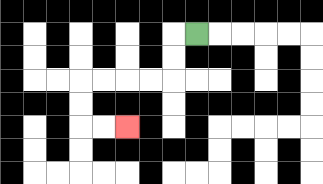{'start': '[8, 1]', 'end': '[5, 5]', 'path_directions': 'L,D,D,L,L,L,L,D,D,R,R', 'path_coordinates': '[[8, 1], [7, 1], [7, 2], [7, 3], [6, 3], [5, 3], [4, 3], [3, 3], [3, 4], [3, 5], [4, 5], [5, 5]]'}